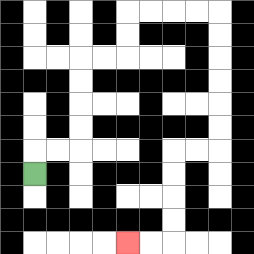{'start': '[1, 7]', 'end': '[5, 10]', 'path_directions': 'U,R,R,U,U,U,U,R,R,U,U,R,R,R,R,D,D,D,D,D,D,L,L,D,D,D,D,L,L', 'path_coordinates': '[[1, 7], [1, 6], [2, 6], [3, 6], [3, 5], [3, 4], [3, 3], [3, 2], [4, 2], [5, 2], [5, 1], [5, 0], [6, 0], [7, 0], [8, 0], [9, 0], [9, 1], [9, 2], [9, 3], [9, 4], [9, 5], [9, 6], [8, 6], [7, 6], [7, 7], [7, 8], [7, 9], [7, 10], [6, 10], [5, 10]]'}